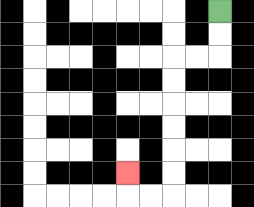{'start': '[9, 0]', 'end': '[5, 7]', 'path_directions': 'D,D,L,L,D,D,D,D,D,D,L,L,U', 'path_coordinates': '[[9, 0], [9, 1], [9, 2], [8, 2], [7, 2], [7, 3], [7, 4], [7, 5], [7, 6], [7, 7], [7, 8], [6, 8], [5, 8], [5, 7]]'}